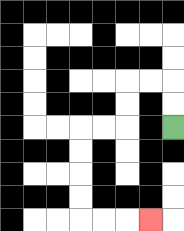{'start': '[7, 5]', 'end': '[6, 9]', 'path_directions': 'U,U,L,L,D,D,L,L,D,D,D,D,R,R,R', 'path_coordinates': '[[7, 5], [7, 4], [7, 3], [6, 3], [5, 3], [5, 4], [5, 5], [4, 5], [3, 5], [3, 6], [3, 7], [3, 8], [3, 9], [4, 9], [5, 9], [6, 9]]'}